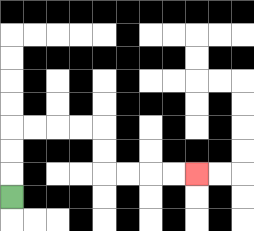{'start': '[0, 8]', 'end': '[8, 7]', 'path_directions': 'U,U,U,R,R,R,R,D,D,R,R,R,R', 'path_coordinates': '[[0, 8], [0, 7], [0, 6], [0, 5], [1, 5], [2, 5], [3, 5], [4, 5], [4, 6], [4, 7], [5, 7], [6, 7], [7, 7], [8, 7]]'}